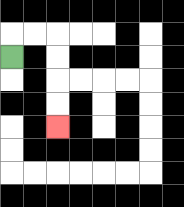{'start': '[0, 2]', 'end': '[2, 5]', 'path_directions': 'U,R,R,D,D,D,D', 'path_coordinates': '[[0, 2], [0, 1], [1, 1], [2, 1], [2, 2], [2, 3], [2, 4], [2, 5]]'}